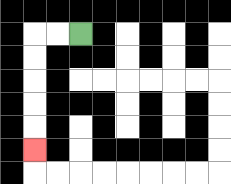{'start': '[3, 1]', 'end': '[1, 6]', 'path_directions': 'L,L,D,D,D,D,D', 'path_coordinates': '[[3, 1], [2, 1], [1, 1], [1, 2], [1, 3], [1, 4], [1, 5], [1, 6]]'}